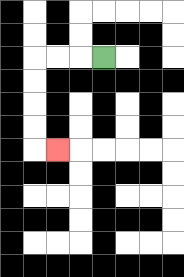{'start': '[4, 2]', 'end': '[2, 6]', 'path_directions': 'L,L,L,D,D,D,D,R', 'path_coordinates': '[[4, 2], [3, 2], [2, 2], [1, 2], [1, 3], [1, 4], [1, 5], [1, 6], [2, 6]]'}